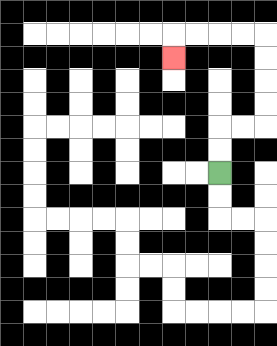{'start': '[9, 7]', 'end': '[7, 2]', 'path_directions': 'U,U,R,R,U,U,U,U,L,L,L,L,D', 'path_coordinates': '[[9, 7], [9, 6], [9, 5], [10, 5], [11, 5], [11, 4], [11, 3], [11, 2], [11, 1], [10, 1], [9, 1], [8, 1], [7, 1], [7, 2]]'}